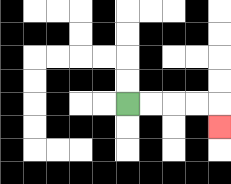{'start': '[5, 4]', 'end': '[9, 5]', 'path_directions': 'R,R,R,R,D', 'path_coordinates': '[[5, 4], [6, 4], [7, 4], [8, 4], [9, 4], [9, 5]]'}